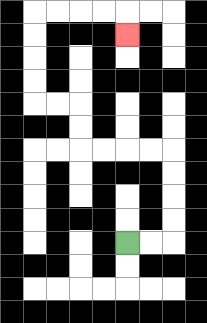{'start': '[5, 10]', 'end': '[5, 1]', 'path_directions': 'R,R,U,U,U,U,L,L,L,L,U,U,L,L,U,U,U,U,R,R,R,R,D', 'path_coordinates': '[[5, 10], [6, 10], [7, 10], [7, 9], [7, 8], [7, 7], [7, 6], [6, 6], [5, 6], [4, 6], [3, 6], [3, 5], [3, 4], [2, 4], [1, 4], [1, 3], [1, 2], [1, 1], [1, 0], [2, 0], [3, 0], [4, 0], [5, 0], [5, 1]]'}